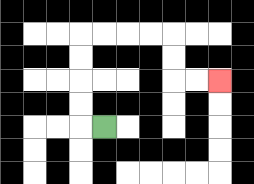{'start': '[4, 5]', 'end': '[9, 3]', 'path_directions': 'L,U,U,U,U,R,R,R,R,D,D,R,R', 'path_coordinates': '[[4, 5], [3, 5], [3, 4], [3, 3], [3, 2], [3, 1], [4, 1], [5, 1], [6, 1], [7, 1], [7, 2], [7, 3], [8, 3], [9, 3]]'}